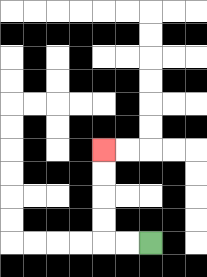{'start': '[6, 10]', 'end': '[4, 6]', 'path_directions': 'L,L,U,U,U,U', 'path_coordinates': '[[6, 10], [5, 10], [4, 10], [4, 9], [4, 8], [4, 7], [4, 6]]'}